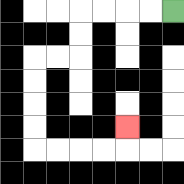{'start': '[7, 0]', 'end': '[5, 5]', 'path_directions': 'L,L,L,L,D,D,L,L,D,D,D,D,R,R,R,R,U', 'path_coordinates': '[[7, 0], [6, 0], [5, 0], [4, 0], [3, 0], [3, 1], [3, 2], [2, 2], [1, 2], [1, 3], [1, 4], [1, 5], [1, 6], [2, 6], [3, 6], [4, 6], [5, 6], [5, 5]]'}